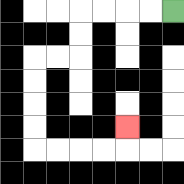{'start': '[7, 0]', 'end': '[5, 5]', 'path_directions': 'L,L,L,L,D,D,L,L,D,D,D,D,R,R,R,R,U', 'path_coordinates': '[[7, 0], [6, 0], [5, 0], [4, 0], [3, 0], [3, 1], [3, 2], [2, 2], [1, 2], [1, 3], [1, 4], [1, 5], [1, 6], [2, 6], [3, 6], [4, 6], [5, 6], [5, 5]]'}